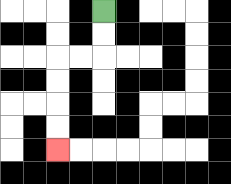{'start': '[4, 0]', 'end': '[2, 6]', 'path_directions': 'D,D,L,L,D,D,D,D', 'path_coordinates': '[[4, 0], [4, 1], [4, 2], [3, 2], [2, 2], [2, 3], [2, 4], [2, 5], [2, 6]]'}